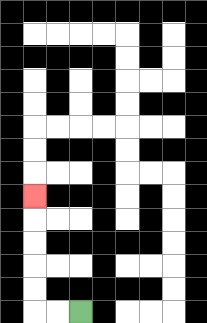{'start': '[3, 13]', 'end': '[1, 8]', 'path_directions': 'L,L,U,U,U,U,U', 'path_coordinates': '[[3, 13], [2, 13], [1, 13], [1, 12], [1, 11], [1, 10], [1, 9], [1, 8]]'}